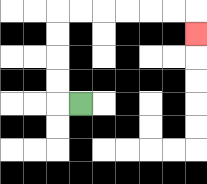{'start': '[3, 4]', 'end': '[8, 1]', 'path_directions': 'L,U,U,U,U,R,R,R,R,R,R,D', 'path_coordinates': '[[3, 4], [2, 4], [2, 3], [2, 2], [2, 1], [2, 0], [3, 0], [4, 0], [5, 0], [6, 0], [7, 0], [8, 0], [8, 1]]'}